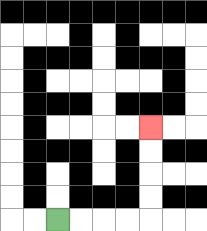{'start': '[2, 9]', 'end': '[6, 5]', 'path_directions': 'R,R,R,R,U,U,U,U', 'path_coordinates': '[[2, 9], [3, 9], [4, 9], [5, 9], [6, 9], [6, 8], [6, 7], [6, 6], [6, 5]]'}